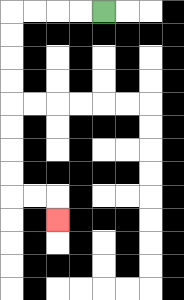{'start': '[4, 0]', 'end': '[2, 9]', 'path_directions': 'L,L,L,L,D,D,D,D,D,D,D,D,R,R,D', 'path_coordinates': '[[4, 0], [3, 0], [2, 0], [1, 0], [0, 0], [0, 1], [0, 2], [0, 3], [0, 4], [0, 5], [0, 6], [0, 7], [0, 8], [1, 8], [2, 8], [2, 9]]'}